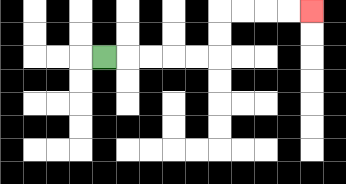{'start': '[4, 2]', 'end': '[13, 0]', 'path_directions': 'R,R,R,R,R,U,U,R,R,R,R', 'path_coordinates': '[[4, 2], [5, 2], [6, 2], [7, 2], [8, 2], [9, 2], [9, 1], [9, 0], [10, 0], [11, 0], [12, 0], [13, 0]]'}